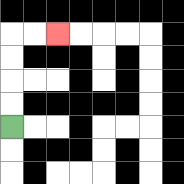{'start': '[0, 5]', 'end': '[2, 1]', 'path_directions': 'U,U,U,U,R,R', 'path_coordinates': '[[0, 5], [0, 4], [0, 3], [0, 2], [0, 1], [1, 1], [2, 1]]'}